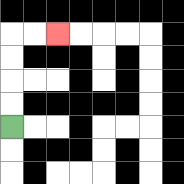{'start': '[0, 5]', 'end': '[2, 1]', 'path_directions': 'U,U,U,U,R,R', 'path_coordinates': '[[0, 5], [0, 4], [0, 3], [0, 2], [0, 1], [1, 1], [2, 1]]'}